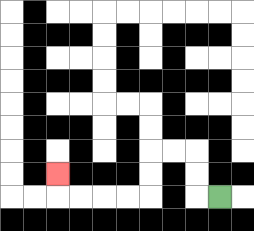{'start': '[9, 8]', 'end': '[2, 7]', 'path_directions': 'L,U,U,L,L,D,D,L,L,L,L,U', 'path_coordinates': '[[9, 8], [8, 8], [8, 7], [8, 6], [7, 6], [6, 6], [6, 7], [6, 8], [5, 8], [4, 8], [3, 8], [2, 8], [2, 7]]'}